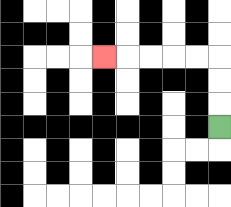{'start': '[9, 5]', 'end': '[4, 2]', 'path_directions': 'U,U,U,L,L,L,L,L', 'path_coordinates': '[[9, 5], [9, 4], [9, 3], [9, 2], [8, 2], [7, 2], [6, 2], [5, 2], [4, 2]]'}